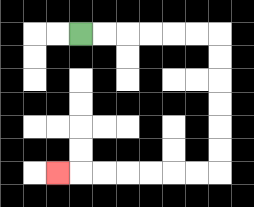{'start': '[3, 1]', 'end': '[2, 7]', 'path_directions': 'R,R,R,R,R,R,D,D,D,D,D,D,L,L,L,L,L,L,L', 'path_coordinates': '[[3, 1], [4, 1], [5, 1], [6, 1], [7, 1], [8, 1], [9, 1], [9, 2], [9, 3], [9, 4], [9, 5], [9, 6], [9, 7], [8, 7], [7, 7], [6, 7], [5, 7], [4, 7], [3, 7], [2, 7]]'}